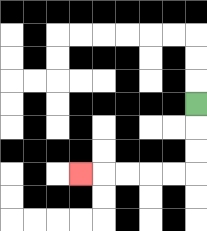{'start': '[8, 4]', 'end': '[3, 7]', 'path_directions': 'D,D,D,L,L,L,L,L', 'path_coordinates': '[[8, 4], [8, 5], [8, 6], [8, 7], [7, 7], [6, 7], [5, 7], [4, 7], [3, 7]]'}